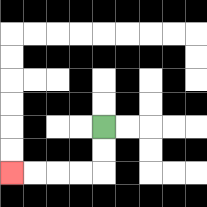{'start': '[4, 5]', 'end': '[0, 7]', 'path_directions': 'D,D,L,L,L,L', 'path_coordinates': '[[4, 5], [4, 6], [4, 7], [3, 7], [2, 7], [1, 7], [0, 7]]'}